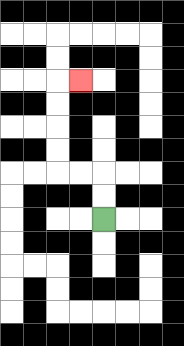{'start': '[4, 9]', 'end': '[3, 3]', 'path_directions': 'U,U,L,L,U,U,U,U,R', 'path_coordinates': '[[4, 9], [4, 8], [4, 7], [3, 7], [2, 7], [2, 6], [2, 5], [2, 4], [2, 3], [3, 3]]'}